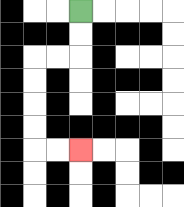{'start': '[3, 0]', 'end': '[3, 6]', 'path_directions': 'D,D,L,L,D,D,D,D,R,R', 'path_coordinates': '[[3, 0], [3, 1], [3, 2], [2, 2], [1, 2], [1, 3], [1, 4], [1, 5], [1, 6], [2, 6], [3, 6]]'}